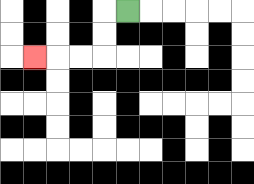{'start': '[5, 0]', 'end': '[1, 2]', 'path_directions': 'L,D,D,L,L,L', 'path_coordinates': '[[5, 0], [4, 0], [4, 1], [4, 2], [3, 2], [2, 2], [1, 2]]'}